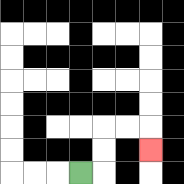{'start': '[3, 7]', 'end': '[6, 6]', 'path_directions': 'R,U,U,R,R,D', 'path_coordinates': '[[3, 7], [4, 7], [4, 6], [4, 5], [5, 5], [6, 5], [6, 6]]'}